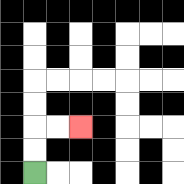{'start': '[1, 7]', 'end': '[3, 5]', 'path_directions': 'U,U,R,R', 'path_coordinates': '[[1, 7], [1, 6], [1, 5], [2, 5], [3, 5]]'}